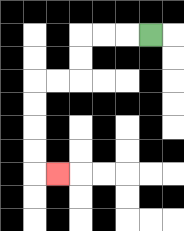{'start': '[6, 1]', 'end': '[2, 7]', 'path_directions': 'L,L,L,D,D,L,L,D,D,D,D,R', 'path_coordinates': '[[6, 1], [5, 1], [4, 1], [3, 1], [3, 2], [3, 3], [2, 3], [1, 3], [1, 4], [1, 5], [1, 6], [1, 7], [2, 7]]'}